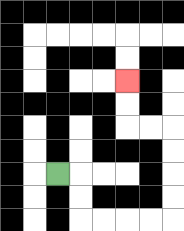{'start': '[2, 7]', 'end': '[5, 3]', 'path_directions': 'R,D,D,R,R,R,R,U,U,U,U,L,L,U,U', 'path_coordinates': '[[2, 7], [3, 7], [3, 8], [3, 9], [4, 9], [5, 9], [6, 9], [7, 9], [7, 8], [7, 7], [7, 6], [7, 5], [6, 5], [5, 5], [5, 4], [5, 3]]'}